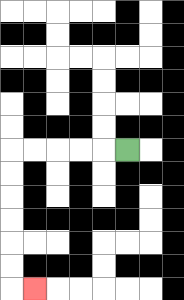{'start': '[5, 6]', 'end': '[1, 12]', 'path_directions': 'L,L,L,L,L,D,D,D,D,D,D,R', 'path_coordinates': '[[5, 6], [4, 6], [3, 6], [2, 6], [1, 6], [0, 6], [0, 7], [0, 8], [0, 9], [0, 10], [0, 11], [0, 12], [1, 12]]'}